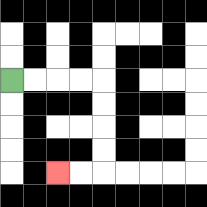{'start': '[0, 3]', 'end': '[2, 7]', 'path_directions': 'R,R,R,R,D,D,D,D,L,L', 'path_coordinates': '[[0, 3], [1, 3], [2, 3], [3, 3], [4, 3], [4, 4], [4, 5], [4, 6], [4, 7], [3, 7], [2, 7]]'}